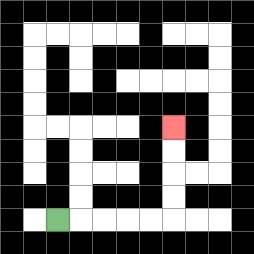{'start': '[2, 9]', 'end': '[7, 5]', 'path_directions': 'R,R,R,R,R,U,U,U,U', 'path_coordinates': '[[2, 9], [3, 9], [4, 9], [5, 9], [6, 9], [7, 9], [7, 8], [7, 7], [7, 6], [7, 5]]'}